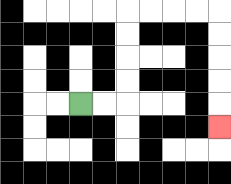{'start': '[3, 4]', 'end': '[9, 5]', 'path_directions': 'R,R,U,U,U,U,R,R,R,R,D,D,D,D,D', 'path_coordinates': '[[3, 4], [4, 4], [5, 4], [5, 3], [5, 2], [5, 1], [5, 0], [6, 0], [7, 0], [8, 0], [9, 0], [9, 1], [9, 2], [9, 3], [9, 4], [9, 5]]'}